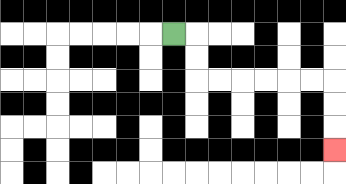{'start': '[7, 1]', 'end': '[14, 6]', 'path_directions': 'R,D,D,R,R,R,R,R,R,D,D,D', 'path_coordinates': '[[7, 1], [8, 1], [8, 2], [8, 3], [9, 3], [10, 3], [11, 3], [12, 3], [13, 3], [14, 3], [14, 4], [14, 5], [14, 6]]'}